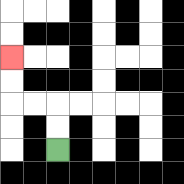{'start': '[2, 6]', 'end': '[0, 2]', 'path_directions': 'U,U,L,L,U,U', 'path_coordinates': '[[2, 6], [2, 5], [2, 4], [1, 4], [0, 4], [0, 3], [0, 2]]'}